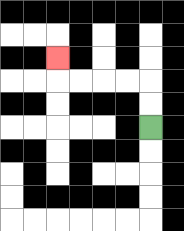{'start': '[6, 5]', 'end': '[2, 2]', 'path_directions': 'U,U,L,L,L,L,U', 'path_coordinates': '[[6, 5], [6, 4], [6, 3], [5, 3], [4, 3], [3, 3], [2, 3], [2, 2]]'}